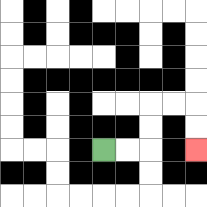{'start': '[4, 6]', 'end': '[8, 6]', 'path_directions': 'R,R,U,U,R,R,D,D', 'path_coordinates': '[[4, 6], [5, 6], [6, 6], [6, 5], [6, 4], [7, 4], [8, 4], [8, 5], [8, 6]]'}